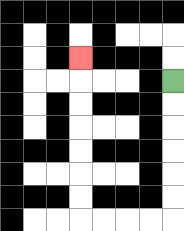{'start': '[7, 3]', 'end': '[3, 2]', 'path_directions': 'D,D,D,D,D,D,L,L,L,L,U,U,U,U,U,U,U', 'path_coordinates': '[[7, 3], [7, 4], [7, 5], [7, 6], [7, 7], [7, 8], [7, 9], [6, 9], [5, 9], [4, 9], [3, 9], [3, 8], [3, 7], [3, 6], [3, 5], [3, 4], [3, 3], [3, 2]]'}